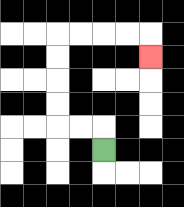{'start': '[4, 6]', 'end': '[6, 2]', 'path_directions': 'U,L,L,U,U,U,U,R,R,R,R,D', 'path_coordinates': '[[4, 6], [4, 5], [3, 5], [2, 5], [2, 4], [2, 3], [2, 2], [2, 1], [3, 1], [4, 1], [5, 1], [6, 1], [6, 2]]'}